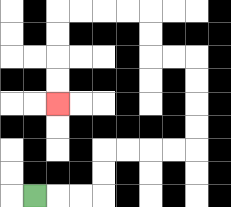{'start': '[1, 8]', 'end': '[2, 4]', 'path_directions': 'R,R,R,U,U,R,R,R,R,U,U,U,U,L,L,U,U,L,L,L,L,D,D,D,D', 'path_coordinates': '[[1, 8], [2, 8], [3, 8], [4, 8], [4, 7], [4, 6], [5, 6], [6, 6], [7, 6], [8, 6], [8, 5], [8, 4], [8, 3], [8, 2], [7, 2], [6, 2], [6, 1], [6, 0], [5, 0], [4, 0], [3, 0], [2, 0], [2, 1], [2, 2], [2, 3], [2, 4]]'}